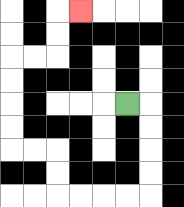{'start': '[5, 4]', 'end': '[3, 0]', 'path_directions': 'R,D,D,D,D,L,L,L,L,U,U,L,L,U,U,U,U,R,R,U,U,R', 'path_coordinates': '[[5, 4], [6, 4], [6, 5], [6, 6], [6, 7], [6, 8], [5, 8], [4, 8], [3, 8], [2, 8], [2, 7], [2, 6], [1, 6], [0, 6], [0, 5], [0, 4], [0, 3], [0, 2], [1, 2], [2, 2], [2, 1], [2, 0], [3, 0]]'}